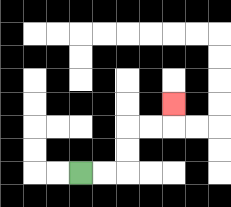{'start': '[3, 7]', 'end': '[7, 4]', 'path_directions': 'R,R,U,U,R,R,U', 'path_coordinates': '[[3, 7], [4, 7], [5, 7], [5, 6], [5, 5], [6, 5], [7, 5], [7, 4]]'}